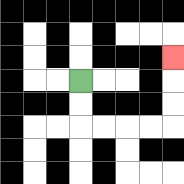{'start': '[3, 3]', 'end': '[7, 2]', 'path_directions': 'D,D,R,R,R,R,U,U,U', 'path_coordinates': '[[3, 3], [3, 4], [3, 5], [4, 5], [5, 5], [6, 5], [7, 5], [7, 4], [7, 3], [7, 2]]'}